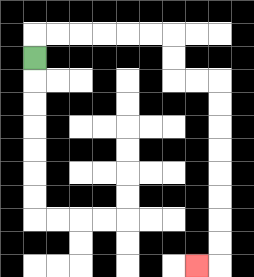{'start': '[1, 2]', 'end': '[8, 11]', 'path_directions': 'U,R,R,R,R,R,R,D,D,R,R,D,D,D,D,D,D,D,D,L', 'path_coordinates': '[[1, 2], [1, 1], [2, 1], [3, 1], [4, 1], [5, 1], [6, 1], [7, 1], [7, 2], [7, 3], [8, 3], [9, 3], [9, 4], [9, 5], [9, 6], [9, 7], [9, 8], [9, 9], [9, 10], [9, 11], [8, 11]]'}